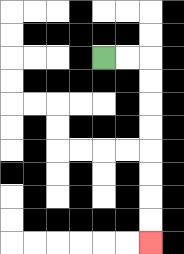{'start': '[4, 2]', 'end': '[6, 10]', 'path_directions': 'R,R,D,D,D,D,D,D,D,D', 'path_coordinates': '[[4, 2], [5, 2], [6, 2], [6, 3], [6, 4], [6, 5], [6, 6], [6, 7], [6, 8], [6, 9], [6, 10]]'}